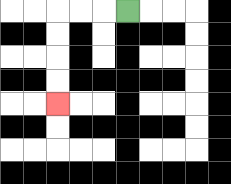{'start': '[5, 0]', 'end': '[2, 4]', 'path_directions': 'L,L,L,D,D,D,D', 'path_coordinates': '[[5, 0], [4, 0], [3, 0], [2, 0], [2, 1], [2, 2], [2, 3], [2, 4]]'}